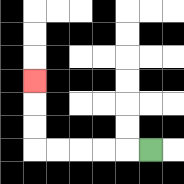{'start': '[6, 6]', 'end': '[1, 3]', 'path_directions': 'L,L,L,L,L,U,U,U', 'path_coordinates': '[[6, 6], [5, 6], [4, 6], [3, 6], [2, 6], [1, 6], [1, 5], [1, 4], [1, 3]]'}